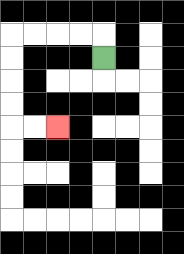{'start': '[4, 2]', 'end': '[2, 5]', 'path_directions': 'U,L,L,L,L,D,D,D,D,R,R', 'path_coordinates': '[[4, 2], [4, 1], [3, 1], [2, 1], [1, 1], [0, 1], [0, 2], [0, 3], [0, 4], [0, 5], [1, 5], [2, 5]]'}